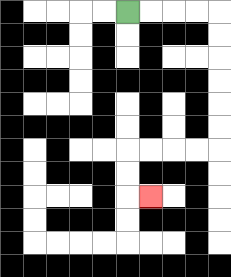{'start': '[5, 0]', 'end': '[6, 8]', 'path_directions': 'R,R,R,R,D,D,D,D,D,D,L,L,L,L,D,D,R', 'path_coordinates': '[[5, 0], [6, 0], [7, 0], [8, 0], [9, 0], [9, 1], [9, 2], [9, 3], [9, 4], [9, 5], [9, 6], [8, 6], [7, 6], [6, 6], [5, 6], [5, 7], [5, 8], [6, 8]]'}